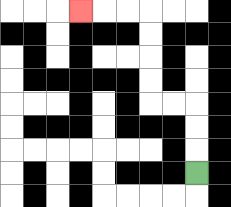{'start': '[8, 7]', 'end': '[3, 0]', 'path_directions': 'U,U,U,L,L,U,U,U,U,L,L,L', 'path_coordinates': '[[8, 7], [8, 6], [8, 5], [8, 4], [7, 4], [6, 4], [6, 3], [6, 2], [6, 1], [6, 0], [5, 0], [4, 0], [3, 0]]'}